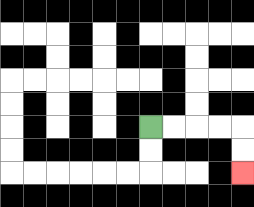{'start': '[6, 5]', 'end': '[10, 7]', 'path_directions': 'R,R,R,R,D,D', 'path_coordinates': '[[6, 5], [7, 5], [8, 5], [9, 5], [10, 5], [10, 6], [10, 7]]'}